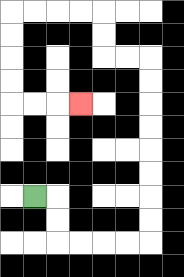{'start': '[1, 8]', 'end': '[3, 4]', 'path_directions': 'R,D,D,R,R,R,R,U,U,U,U,U,U,U,U,L,L,U,U,L,L,L,L,D,D,D,D,R,R,R', 'path_coordinates': '[[1, 8], [2, 8], [2, 9], [2, 10], [3, 10], [4, 10], [5, 10], [6, 10], [6, 9], [6, 8], [6, 7], [6, 6], [6, 5], [6, 4], [6, 3], [6, 2], [5, 2], [4, 2], [4, 1], [4, 0], [3, 0], [2, 0], [1, 0], [0, 0], [0, 1], [0, 2], [0, 3], [0, 4], [1, 4], [2, 4], [3, 4]]'}